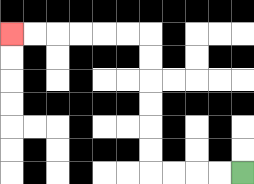{'start': '[10, 7]', 'end': '[0, 1]', 'path_directions': 'L,L,L,L,U,U,U,U,U,U,L,L,L,L,L,L', 'path_coordinates': '[[10, 7], [9, 7], [8, 7], [7, 7], [6, 7], [6, 6], [6, 5], [6, 4], [6, 3], [6, 2], [6, 1], [5, 1], [4, 1], [3, 1], [2, 1], [1, 1], [0, 1]]'}